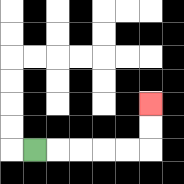{'start': '[1, 6]', 'end': '[6, 4]', 'path_directions': 'R,R,R,R,R,U,U', 'path_coordinates': '[[1, 6], [2, 6], [3, 6], [4, 6], [5, 6], [6, 6], [6, 5], [6, 4]]'}